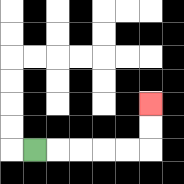{'start': '[1, 6]', 'end': '[6, 4]', 'path_directions': 'R,R,R,R,R,U,U', 'path_coordinates': '[[1, 6], [2, 6], [3, 6], [4, 6], [5, 6], [6, 6], [6, 5], [6, 4]]'}